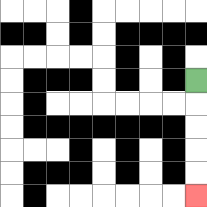{'start': '[8, 3]', 'end': '[8, 8]', 'path_directions': 'D,D,D,D,D', 'path_coordinates': '[[8, 3], [8, 4], [8, 5], [8, 6], [8, 7], [8, 8]]'}